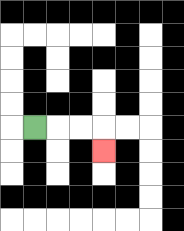{'start': '[1, 5]', 'end': '[4, 6]', 'path_directions': 'R,R,R,D', 'path_coordinates': '[[1, 5], [2, 5], [3, 5], [4, 5], [4, 6]]'}